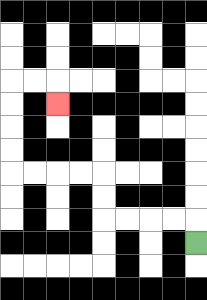{'start': '[8, 10]', 'end': '[2, 4]', 'path_directions': 'U,L,L,L,L,U,U,L,L,L,L,U,U,U,U,R,R,D', 'path_coordinates': '[[8, 10], [8, 9], [7, 9], [6, 9], [5, 9], [4, 9], [4, 8], [4, 7], [3, 7], [2, 7], [1, 7], [0, 7], [0, 6], [0, 5], [0, 4], [0, 3], [1, 3], [2, 3], [2, 4]]'}